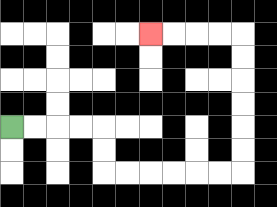{'start': '[0, 5]', 'end': '[6, 1]', 'path_directions': 'R,R,R,R,D,D,R,R,R,R,R,R,U,U,U,U,U,U,L,L,L,L', 'path_coordinates': '[[0, 5], [1, 5], [2, 5], [3, 5], [4, 5], [4, 6], [4, 7], [5, 7], [6, 7], [7, 7], [8, 7], [9, 7], [10, 7], [10, 6], [10, 5], [10, 4], [10, 3], [10, 2], [10, 1], [9, 1], [8, 1], [7, 1], [6, 1]]'}